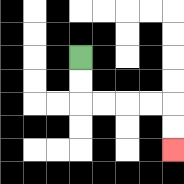{'start': '[3, 2]', 'end': '[7, 6]', 'path_directions': 'D,D,R,R,R,R,D,D', 'path_coordinates': '[[3, 2], [3, 3], [3, 4], [4, 4], [5, 4], [6, 4], [7, 4], [7, 5], [7, 6]]'}